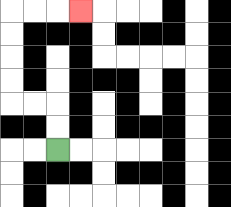{'start': '[2, 6]', 'end': '[3, 0]', 'path_directions': 'U,U,L,L,U,U,U,U,R,R,R', 'path_coordinates': '[[2, 6], [2, 5], [2, 4], [1, 4], [0, 4], [0, 3], [0, 2], [0, 1], [0, 0], [1, 0], [2, 0], [3, 0]]'}